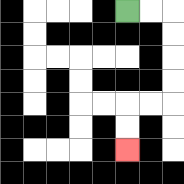{'start': '[5, 0]', 'end': '[5, 6]', 'path_directions': 'R,R,D,D,D,D,L,L,D,D', 'path_coordinates': '[[5, 0], [6, 0], [7, 0], [7, 1], [7, 2], [7, 3], [7, 4], [6, 4], [5, 4], [5, 5], [5, 6]]'}